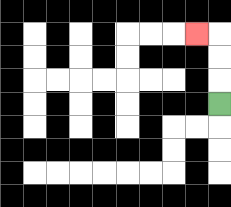{'start': '[9, 4]', 'end': '[8, 1]', 'path_directions': 'U,U,U,L', 'path_coordinates': '[[9, 4], [9, 3], [9, 2], [9, 1], [8, 1]]'}